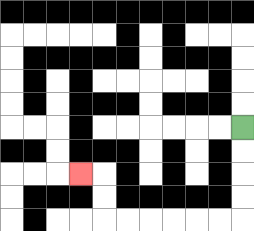{'start': '[10, 5]', 'end': '[3, 7]', 'path_directions': 'D,D,D,D,L,L,L,L,L,L,U,U,L', 'path_coordinates': '[[10, 5], [10, 6], [10, 7], [10, 8], [10, 9], [9, 9], [8, 9], [7, 9], [6, 9], [5, 9], [4, 9], [4, 8], [4, 7], [3, 7]]'}